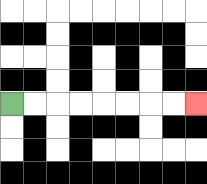{'start': '[0, 4]', 'end': '[8, 4]', 'path_directions': 'R,R,R,R,R,R,R,R', 'path_coordinates': '[[0, 4], [1, 4], [2, 4], [3, 4], [4, 4], [5, 4], [6, 4], [7, 4], [8, 4]]'}